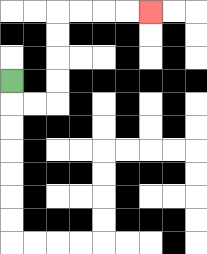{'start': '[0, 3]', 'end': '[6, 0]', 'path_directions': 'D,R,R,U,U,U,U,R,R,R,R', 'path_coordinates': '[[0, 3], [0, 4], [1, 4], [2, 4], [2, 3], [2, 2], [2, 1], [2, 0], [3, 0], [4, 0], [5, 0], [6, 0]]'}